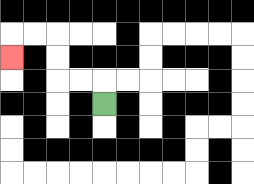{'start': '[4, 4]', 'end': '[0, 2]', 'path_directions': 'U,L,L,U,U,L,L,D', 'path_coordinates': '[[4, 4], [4, 3], [3, 3], [2, 3], [2, 2], [2, 1], [1, 1], [0, 1], [0, 2]]'}